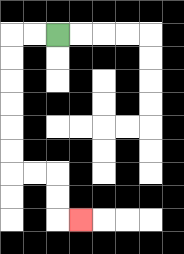{'start': '[2, 1]', 'end': '[3, 9]', 'path_directions': 'L,L,D,D,D,D,D,D,R,R,D,D,R', 'path_coordinates': '[[2, 1], [1, 1], [0, 1], [0, 2], [0, 3], [0, 4], [0, 5], [0, 6], [0, 7], [1, 7], [2, 7], [2, 8], [2, 9], [3, 9]]'}